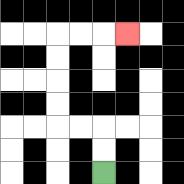{'start': '[4, 7]', 'end': '[5, 1]', 'path_directions': 'U,U,L,L,U,U,U,U,R,R,R', 'path_coordinates': '[[4, 7], [4, 6], [4, 5], [3, 5], [2, 5], [2, 4], [2, 3], [2, 2], [2, 1], [3, 1], [4, 1], [5, 1]]'}